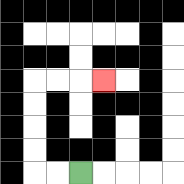{'start': '[3, 7]', 'end': '[4, 3]', 'path_directions': 'L,L,U,U,U,U,R,R,R', 'path_coordinates': '[[3, 7], [2, 7], [1, 7], [1, 6], [1, 5], [1, 4], [1, 3], [2, 3], [3, 3], [4, 3]]'}